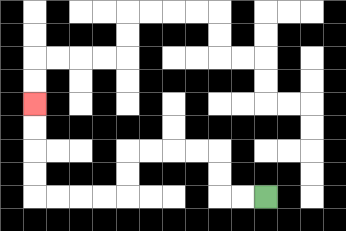{'start': '[11, 8]', 'end': '[1, 4]', 'path_directions': 'L,L,U,U,L,L,L,L,D,D,L,L,L,L,U,U,U,U', 'path_coordinates': '[[11, 8], [10, 8], [9, 8], [9, 7], [9, 6], [8, 6], [7, 6], [6, 6], [5, 6], [5, 7], [5, 8], [4, 8], [3, 8], [2, 8], [1, 8], [1, 7], [1, 6], [1, 5], [1, 4]]'}